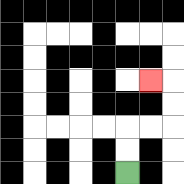{'start': '[5, 7]', 'end': '[6, 3]', 'path_directions': 'U,U,R,R,U,U,L', 'path_coordinates': '[[5, 7], [5, 6], [5, 5], [6, 5], [7, 5], [7, 4], [7, 3], [6, 3]]'}